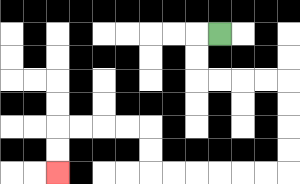{'start': '[9, 1]', 'end': '[2, 7]', 'path_directions': 'L,D,D,R,R,R,R,D,D,D,D,L,L,L,L,L,L,U,U,L,L,L,L,D,D', 'path_coordinates': '[[9, 1], [8, 1], [8, 2], [8, 3], [9, 3], [10, 3], [11, 3], [12, 3], [12, 4], [12, 5], [12, 6], [12, 7], [11, 7], [10, 7], [9, 7], [8, 7], [7, 7], [6, 7], [6, 6], [6, 5], [5, 5], [4, 5], [3, 5], [2, 5], [2, 6], [2, 7]]'}